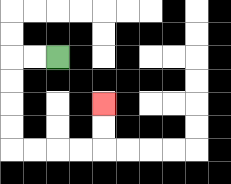{'start': '[2, 2]', 'end': '[4, 4]', 'path_directions': 'L,L,D,D,D,D,R,R,R,R,U,U', 'path_coordinates': '[[2, 2], [1, 2], [0, 2], [0, 3], [0, 4], [0, 5], [0, 6], [1, 6], [2, 6], [3, 6], [4, 6], [4, 5], [4, 4]]'}